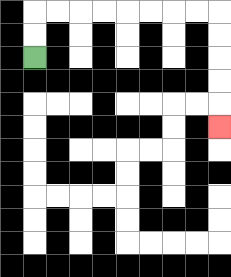{'start': '[1, 2]', 'end': '[9, 5]', 'path_directions': 'U,U,R,R,R,R,R,R,R,R,D,D,D,D,D', 'path_coordinates': '[[1, 2], [1, 1], [1, 0], [2, 0], [3, 0], [4, 0], [5, 0], [6, 0], [7, 0], [8, 0], [9, 0], [9, 1], [9, 2], [9, 3], [9, 4], [9, 5]]'}